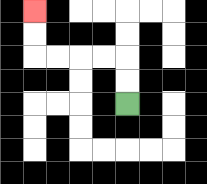{'start': '[5, 4]', 'end': '[1, 0]', 'path_directions': 'U,U,L,L,L,L,U,U', 'path_coordinates': '[[5, 4], [5, 3], [5, 2], [4, 2], [3, 2], [2, 2], [1, 2], [1, 1], [1, 0]]'}